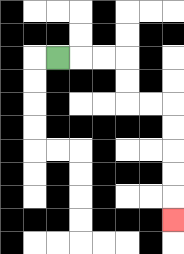{'start': '[2, 2]', 'end': '[7, 9]', 'path_directions': 'R,R,R,D,D,R,R,D,D,D,D,D', 'path_coordinates': '[[2, 2], [3, 2], [4, 2], [5, 2], [5, 3], [5, 4], [6, 4], [7, 4], [7, 5], [7, 6], [7, 7], [7, 8], [7, 9]]'}